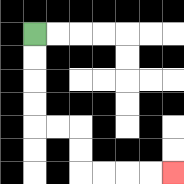{'start': '[1, 1]', 'end': '[7, 7]', 'path_directions': 'D,D,D,D,R,R,D,D,R,R,R,R', 'path_coordinates': '[[1, 1], [1, 2], [1, 3], [1, 4], [1, 5], [2, 5], [3, 5], [3, 6], [3, 7], [4, 7], [5, 7], [6, 7], [7, 7]]'}